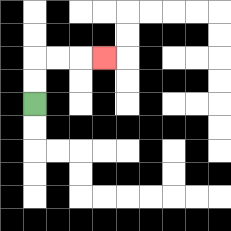{'start': '[1, 4]', 'end': '[4, 2]', 'path_directions': 'U,U,R,R,R', 'path_coordinates': '[[1, 4], [1, 3], [1, 2], [2, 2], [3, 2], [4, 2]]'}